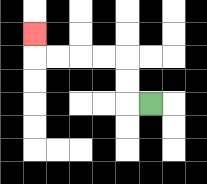{'start': '[6, 4]', 'end': '[1, 1]', 'path_directions': 'L,U,U,L,L,L,L,U', 'path_coordinates': '[[6, 4], [5, 4], [5, 3], [5, 2], [4, 2], [3, 2], [2, 2], [1, 2], [1, 1]]'}